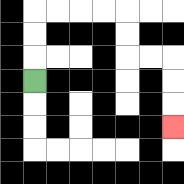{'start': '[1, 3]', 'end': '[7, 5]', 'path_directions': 'U,U,U,R,R,R,R,D,D,R,R,D,D,D', 'path_coordinates': '[[1, 3], [1, 2], [1, 1], [1, 0], [2, 0], [3, 0], [4, 0], [5, 0], [5, 1], [5, 2], [6, 2], [7, 2], [7, 3], [7, 4], [7, 5]]'}